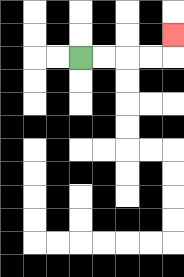{'start': '[3, 2]', 'end': '[7, 1]', 'path_directions': 'R,R,R,R,U', 'path_coordinates': '[[3, 2], [4, 2], [5, 2], [6, 2], [7, 2], [7, 1]]'}